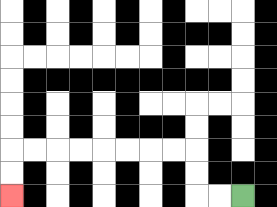{'start': '[10, 8]', 'end': '[0, 8]', 'path_directions': 'L,L,U,U,L,L,L,L,L,L,L,L,D,D', 'path_coordinates': '[[10, 8], [9, 8], [8, 8], [8, 7], [8, 6], [7, 6], [6, 6], [5, 6], [4, 6], [3, 6], [2, 6], [1, 6], [0, 6], [0, 7], [0, 8]]'}